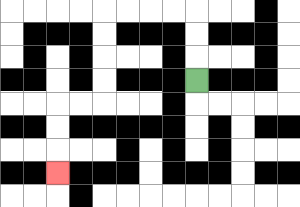{'start': '[8, 3]', 'end': '[2, 7]', 'path_directions': 'U,U,U,L,L,L,L,D,D,D,D,L,L,D,D,D', 'path_coordinates': '[[8, 3], [8, 2], [8, 1], [8, 0], [7, 0], [6, 0], [5, 0], [4, 0], [4, 1], [4, 2], [4, 3], [4, 4], [3, 4], [2, 4], [2, 5], [2, 6], [2, 7]]'}